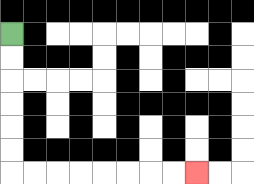{'start': '[0, 1]', 'end': '[8, 7]', 'path_directions': 'D,D,D,D,D,D,R,R,R,R,R,R,R,R', 'path_coordinates': '[[0, 1], [0, 2], [0, 3], [0, 4], [0, 5], [0, 6], [0, 7], [1, 7], [2, 7], [3, 7], [4, 7], [5, 7], [6, 7], [7, 7], [8, 7]]'}